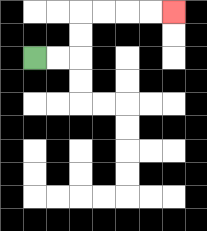{'start': '[1, 2]', 'end': '[7, 0]', 'path_directions': 'R,R,U,U,R,R,R,R', 'path_coordinates': '[[1, 2], [2, 2], [3, 2], [3, 1], [3, 0], [4, 0], [5, 0], [6, 0], [7, 0]]'}